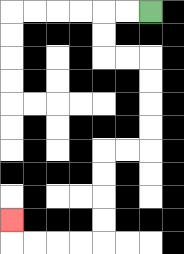{'start': '[6, 0]', 'end': '[0, 9]', 'path_directions': 'L,L,D,D,R,R,D,D,D,D,L,L,D,D,D,D,L,L,L,L,U', 'path_coordinates': '[[6, 0], [5, 0], [4, 0], [4, 1], [4, 2], [5, 2], [6, 2], [6, 3], [6, 4], [6, 5], [6, 6], [5, 6], [4, 6], [4, 7], [4, 8], [4, 9], [4, 10], [3, 10], [2, 10], [1, 10], [0, 10], [0, 9]]'}